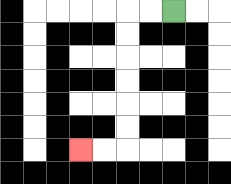{'start': '[7, 0]', 'end': '[3, 6]', 'path_directions': 'L,L,D,D,D,D,D,D,L,L', 'path_coordinates': '[[7, 0], [6, 0], [5, 0], [5, 1], [5, 2], [5, 3], [5, 4], [5, 5], [5, 6], [4, 6], [3, 6]]'}